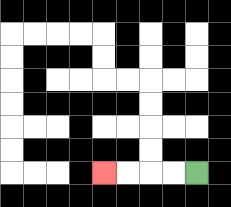{'start': '[8, 7]', 'end': '[4, 7]', 'path_directions': 'L,L,L,L', 'path_coordinates': '[[8, 7], [7, 7], [6, 7], [5, 7], [4, 7]]'}